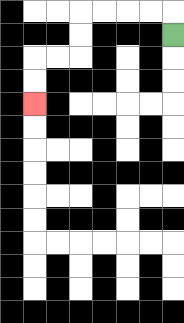{'start': '[7, 1]', 'end': '[1, 4]', 'path_directions': 'U,L,L,L,L,D,D,L,L,D,D', 'path_coordinates': '[[7, 1], [7, 0], [6, 0], [5, 0], [4, 0], [3, 0], [3, 1], [3, 2], [2, 2], [1, 2], [1, 3], [1, 4]]'}